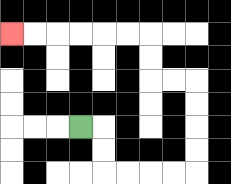{'start': '[3, 5]', 'end': '[0, 1]', 'path_directions': 'R,D,D,R,R,R,R,U,U,U,U,L,L,U,U,L,L,L,L,L,L', 'path_coordinates': '[[3, 5], [4, 5], [4, 6], [4, 7], [5, 7], [6, 7], [7, 7], [8, 7], [8, 6], [8, 5], [8, 4], [8, 3], [7, 3], [6, 3], [6, 2], [6, 1], [5, 1], [4, 1], [3, 1], [2, 1], [1, 1], [0, 1]]'}